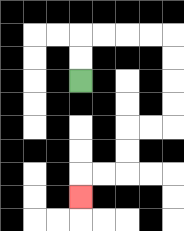{'start': '[3, 3]', 'end': '[3, 8]', 'path_directions': 'U,U,R,R,R,R,D,D,D,D,L,L,D,D,L,L,D', 'path_coordinates': '[[3, 3], [3, 2], [3, 1], [4, 1], [5, 1], [6, 1], [7, 1], [7, 2], [7, 3], [7, 4], [7, 5], [6, 5], [5, 5], [5, 6], [5, 7], [4, 7], [3, 7], [3, 8]]'}